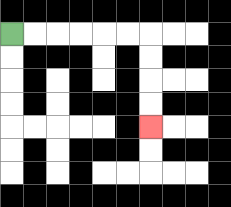{'start': '[0, 1]', 'end': '[6, 5]', 'path_directions': 'R,R,R,R,R,R,D,D,D,D', 'path_coordinates': '[[0, 1], [1, 1], [2, 1], [3, 1], [4, 1], [5, 1], [6, 1], [6, 2], [6, 3], [6, 4], [6, 5]]'}